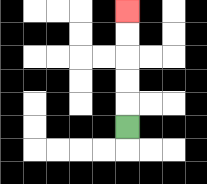{'start': '[5, 5]', 'end': '[5, 0]', 'path_directions': 'U,U,U,U,U', 'path_coordinates': '[[5, 5], [5, 4], [5, 3], [5, 2], [5, 1], [5, 0]]'}